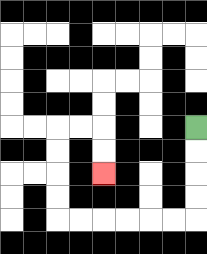{'start': '[8, 5]', 'end': '[4, 7]', 'path_directions': 'D,D,D,D,L,L,L,L,L,L,U,U,U,U,R,R,D,D', 'path_coordinates': '[[8, 5], [8, 6], [8, 7], [8, 8], [8, 9], [7, 9], [6, 9], [5, 9], [4, 9], [3, 9], [2, 9], [2, 8], [2, 7], [2, 6], [2, 5], [3, 5], [4, 5], [4, 6], [4, 7]]'}